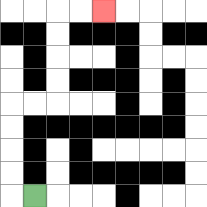{'start': '[1, 8]', 'end': '[4, 0]', 'path_directions': 'L,U,U,U,U,R,R,U,U,U,U,R,R', 'path_coordinates': '[[1, 8], [0, 8], [0, 7], [0, 6], [0, 5], [0, 4], [1, 4], [2, 4], [2, 3], [2, 2], [2, 1], [2, 0], [3, 0], [4, 0]]'}